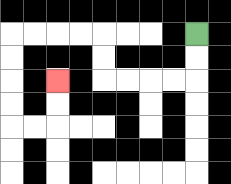{'start': '[8, 1]', 'end': '[2, 3]', 'path_directions': 'D,D,L,L,L,L,U,U,L,L,L,L,D,D,D,D,R,R,U,U', 'path_coordinates': '[[8, 1], [8, 2], [8, 3], [7, 3], [6, 3], [5, 3], [4, 3], [4, 2], [4, 1], [3, 1], [2, 1], [1, 1], [0, 1], [0, 2], [0, 3], [0, 4], [0, 5], [1, 5], [2, 5], [2, 4], [2, 3]]'}